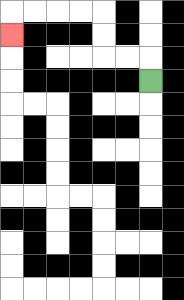{'start': '[6, 3]', 'end': '[0, 1]', 'path_directions': 'U,L,L,U,U,L,L,L,L,D', 'path_coordinates': '[[6, 3], [6, 2], [5, 2], [4, 2], [4, 1], [4, 0], [3, 0], [2, 0], [1, 0], [0, 0], [0, 1]]'}